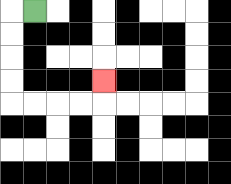{'start': '[1, 0]', 'end': '[4, 3]', 'path_directions': 'L,D,D,D,D,R,R,R,R,U', 'path_coordinates': '[[1, 0], [0, 0], [0, 1], [0, 2], [0, 3], [0, 4], [1, 4], [2, 4], [3, 4], [4, 4], [4, 3]]'}